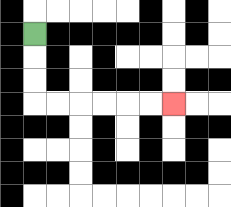{'start': '[1, 1]', 'end': '[7, 4]', 'path_directions': 'D,D,D,R,R,R,R,R,R', 'path_coordinates': '[[1, 1], [1, 2], [1, 3], [1, 4], [2, 4], [3, 4], [4, 4], [5, 4], [6, 4], [7, 4]]'}